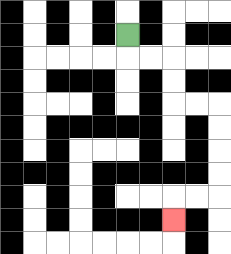{'start': '[5, 1]', 'end': '[7, 9]', 'path_directions': 'D,R,R,D,D,R,R,D,D,D,D,L,L,D', 'path_coordinates': '[[5, 1], [5, 2], [6, 2], [7, 2], [7, 3], [7, 4], [8, 4], [9, 4], [9, 5], [9, 6], [9, 7], [9, 8], [8, 8], [7, 8], [7, 9]]'}